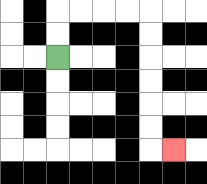{'start': '[2, 2]', 'end': '[7, 6]', 'path_directions': 'U,U,R,R,R,R,D,D,D,D,D,D,R', 'path_coordinates': '[[2, 2], [2, 1], [2, 0], [3, 0], [4, 0], [5, 0], [6, 0], [6, 1], [6, 2], [6, 3], [6, 4], [6, 5], [6, 6], [7, 6]]'}